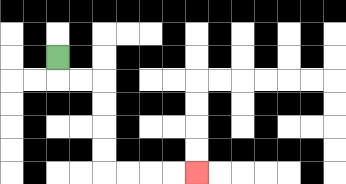{'start': '[2, 2]', 'end': '[8, 7]', 'path_directions': 'D,R,R,D,D,D,D,R,R,R,R', 'path_coordinates': '[[2, 2], [2, 3], [3, 3], [4, 3], [4, 4], [4, 5], [4, 6], [4, 7], [5, 7], [6, 7], [7, 7], [8, 7]]'}